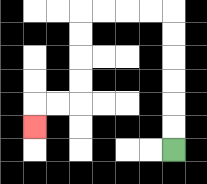{'start': '[7, 6]', 'end': '[1, 5]', 'path_directions': 'U,U,U,U,U,U,L,L,L,L,D,D,D,D,L,L,D', 'path_coordinates': '[[7, 6], [7, 5], [7, 4], [7, 3], [7, 2], [7, 1], [7, 0], [6, 0], [5, 0], [4, 0], [3, 0], [3, 1], [3, 2], [3, 3], [3, 4], [2, 4], [1, 4], [1, 5]]'}